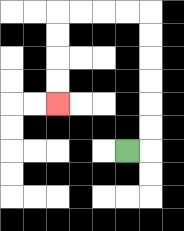{'start': '[5, 6]', 'end': '[2, 4]', 'path_directions': 'R,U,U,U,U,U,U,L,L,L,L,D,D,D,D', 'path_coordinates': '[[5, 6], [6, 6], [6, 5], [6, 4], [6, 3], [6, 2], [6, 1], [6, 0], [5, 0], [4, 0], [3, 0], [2, 0], [2, 1], [2, 2], [2, 3], [2, 4]]'}